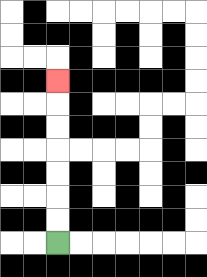{'start': '[2, 10]', 'end': '[2, 3]', 'path_directions': 'U,U,U,U,U,U,U', 'path_coordinates': '[[2, 10], [2, 9], [2, 8], [2, 7], [2, 6], [2, 5], [2, 4], [2, 3]]'}